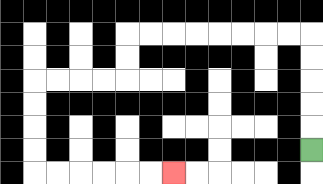{'start': '[13, 6]', 'end': '[7, 7]', 'path_directions': 'U,U,U,U,U,L,L,L,L,L,L,L,L,D,D,L,L,L,L,D,D,D,D,R,R,R,R,R,R', 'path_coordinates': '[[13, 6], [13, 5], [13, 4], [13, 3], [13, 2], [13, 1], [12, 1], [11, 1], [10, 1], [9, 1], [8, 1], [7, 1], [6, 1], [5, 1], [5, 2], [5, 3], [4, 3], [3, 3], [2, 3], [1, 3], [1, 4], [1, 5], [1, 6], [1, 7], [2, 7], [3, 7], [4, 7], [5, 7], [6, 7], [7, 7]]'}